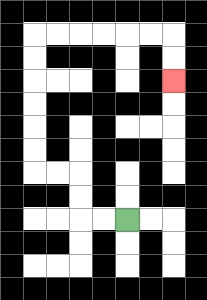{'start': '[5, 9]', 'end': '[7, 3]', 'path_directions': 'L,L,U,U,L,L,U,U,U,U,U,U,R,R,R,R,R,R,D,D', 'path_coordinates': '[[5, 9], [4, 9], [3, 9], [3, 8], [3, 7], [2, 7], [1, 7], [1, 6], [1, 5], [1, 4], [1, 3], [1, 2], [1, 1], [2, 1], [3, 1], [4, 1], [5, 1], [6, 1], [7, 1], [7, 2], [7, 3]]'}